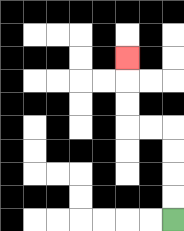{'start': '[7, 9]', 'end': '[5, 2]', 'path_directions': 'U,U,U,U,L,L,U,U,U', 'path_coordinates': '[[7, 9], [7, 8], [7, 7], [7, 6], [7, 5], [6, 5], [5, 5], [5, 4], [5, 3], [5, 2]]'}